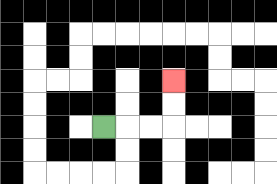{'start': '[4, 5]', 'end': '[7, 3]', 'path_directions': 'R,R,R,U,U', 'path_coordinates': '[[4, 5], [5, 5], [6, 5], [7, 5], [7, 4], [7, 3]]'}